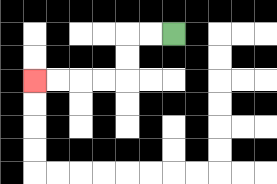{'start': '[7, 1]', 'end': '[1, 3]', 'path_directions': 'L,L,D,D,L,L,L,L', 'path_coordinates': '[[7, 1], [6, 1], [5, 1], [5, 2], [5, 3], [4, 3], [3, 3], [2, 3], [1, 3]]'}